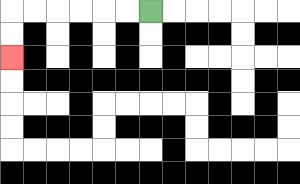{'start': '[6, 0]', 'end': '[0, 2]', 'path_directions': 'L,L,L,L,L,L,D,D', 'path_coordinates': '[[6, 0], [5, 0], [4, 0], [3, 0], [2, 0], [1, 0], [0, 0], [0, 1], [0, 2]]'}